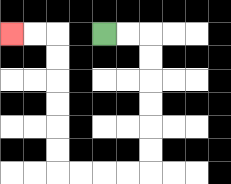{'start': '[4, 1]', 'end': '[0, 1]', 'path_directions': 'R,R,D,D,D,D,D,D,L,L,L,L,U,U,U,U,U,U,L,L', 'path_coordinates': '[[4, 1], [5, 1], [6, 1], [6, 2], [6, 3], [6, 4], [6, 5], [6, 6], [6, 7], [5, 7], [4, 7], [3, 7], [2, 7], [2, 6], [2, 5], [2, 4], [2, 3], [2, 2], [2, 1], [1, 1], [0, 1]]'}